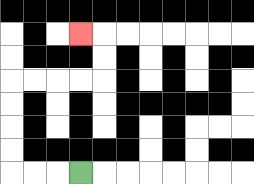{'start': '[3, 7]', 'end': '[3, 1]', 'path_directions': 'L,L,L,U,U,U,U,R,R,R,R,U,U,L', 'path_coordinates': '[[3, 7], [2, 7], [1, 7], [0, 7], [0, 6], [0, 5], [0, 4], [0, 3], [1, 3], [2, 3], [3, 3], [4, 3], [4, 2], [4, 1], [3, 1]]'}